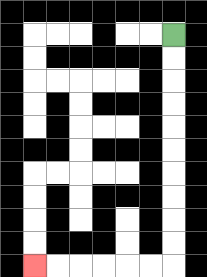{'start': '[7, 1]', 'end': '[1, 11]', 'path_directions': 'D,D,D,D,D,D,D,D,D,D,L,L,L,L,L,L', 'path_coordinates': '[[7, 1], [7, 2], [7, 3], [7, 4], [7, 5], [7, 6], [7, 7], [7, 8], [7, 9], [7, 10], [7, 11], [6, 11], [5, 11], [4, 11], [3, 11], [2, 11], [1, 11]]'}